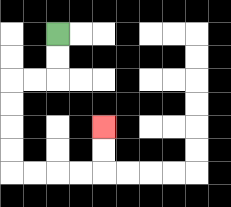{'start': '[2, 1]', 'end': '[4, 5]', 'path_directions': 'D,D,L,L,D,D,D,D,R,R,R,R,U,U', 'path_coordinates': '[[2, 1], [2, 2], [2, 3], [1, 3], [0, 3], [0, 4], [0, 5], [0, 6], [0, 7], [1, 7], [2, 7], [3, 7], [4, 7], [4, 6], [4, 5]]'}